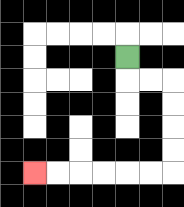{'start': '[5, 2]', 'end': '[1, 7]', 'path_directions': 'D,R,R,D,D,D,D,L,L,L,L,L,L', 'path_coordinates': '[[5, 2], [5, 3], [6, 3], [7, 3], [7, 4], [7, 5], [7, 6], [7, 7], [6, 7], [5, 7], [4, 7], [3, 7], [2, 7], [1, 7]]'}